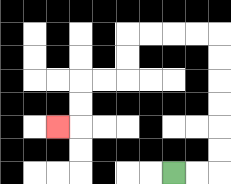{'start': '[7, 7]', 'end': '[2, 5]', 'path_directions': 'R,R,U,U,U,U,U,U,L,L,L,L,D,D,L,L,D,D,L', 'path_coordinates': '[[7, 7], [8, 7], [9, 7], [9, 6], [9, 5], [9, 4], [9, 3], [9, 2], [9, 1], [8, 1], [7, 1], [6, 1], [5, 1], [5, 2], [5, 3], [4, 3], [3, 3], [3, 4], [3, 5], [2, 5]]'}